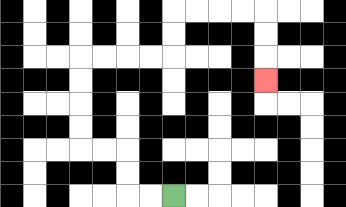{'start': '[7, 8]', 'end': '[11, 3]', 'path_directions': 'L,L,U,U,L,L,U,U,U,U,R,R,R,R,U,U,R,R,R,R,D,D,D', 'path_coordinates': '[[7, 8], [6, 8], [5, 8], [5, 7], [5, 6], [4, 6], [3, 6], [3, 5], [3, 4], [3, 3], [3, 2], [4, 2], [5, 2], [6, 2], [7, 2], [7, 1], [7, 0], [8, 0], [9, 0], [10, 0], [11, 0], [11, 1], [11, 2], [11, 3]]'}